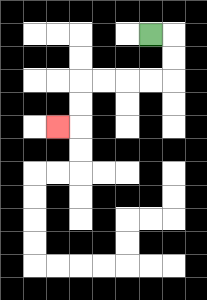{'start': '[6, 1]', 'end': '[2, 5]', 'path_directions': 'R,D,D,L,L,L,L,D,D,L', 'path_coordinates': '[[6, 1], [7, 1], [7, 2], [7, 3], [6, 3], [5, 3], [4, 3], [3, 3], [3, 4], [3, 5], [2, 5]]'}